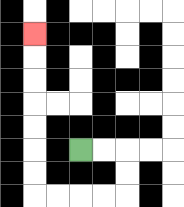{'start': '[3, 6]', 'end': '[1, 1]', 'path_directions': 'R,R,D,D,L,L,L,L,U,U,U,U,U,U,U', 'path_coordinates': '[[3, 6], [4, 6], [5, 6], [5, 7], [5, 8], [4, 8], [3, 8], [2, 8], [1, 8], [1, 7], [1, 6], [1, 5], [1, 4], [1, 3], [1, 2], [1, 1]]'}